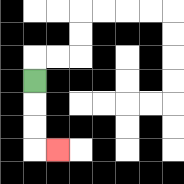{'start': '[1, 3]', 'end': '[2, 6]', 'path_directions': 'D,D,D,R', 'path_coordinates': '[[1, 3], [1, 4], [1, 5], [1, 6], [2, 6]]'}